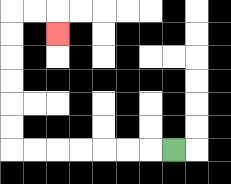{'start': '[7, 6]', 'end': '[2, 1]', 'path_directions': 'L,L,L,L,L,L,L,U,U,U,U,U,U,R,R,D', 'path_coordinates': '[[7, 6], [6, 6], [5, 6], [4, 6], [3, 6], [2, 6], [1, 6], [0, 6], [0, 5], [0, 4], [0, 3], [0, 2], [0, 1], [0, 0], [1, 0], [2, 0], [2, 1]]'}